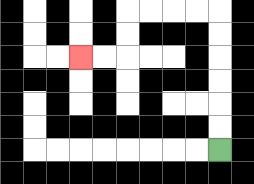{'start': '[9, 6]', 'end': '[3, 2]', 'path_directions': 'U,U,U,U,U,U,L,L,L,L,D,D,L,L', 'path_coordinates': '[[9, 6], [9, 5], [9, 4], [9, 3], [9, 2], [9, 1], [9, 0], [8, 0], [7, 0], [6, 0], [5, 0], [5, 1], [5, 2], [4, 2], [3, 2]]'}